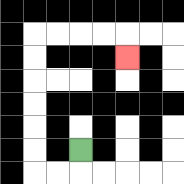{'start': '[3, 6]', 'end': '[5, 2]', 'path_directions': 'D,L,L,U,U,U,U,U,U,R,R,R,R,D', 'path_coordinates': '[[3, 6], [3, 7], [2, 7], [1, 7], [1, 6], [1, 5], [1, 4], [1, 3], [1, 2], [1, 1], [2, 1], [3, 1], [4, 1], [5, 1], [5, 2]]'}